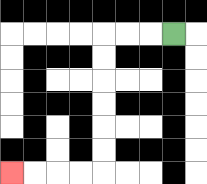{'start': '[7, 1]', 'end': '[0, 7]', 'path_directions': 'L,L,L,D,D,D,D,D,D,L,L,L,L', 'path_coordinates': '[[7, 1], [6, 1], [5, 1], [4, 1], [4, 2], [4, 3], [4, 4], [4, 5], [4, 6], [4, 7], [3, 7], [2, 7], [1, 7], [0, 7]]'}